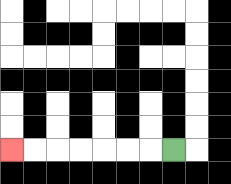{'start': '[7, 6]', 'end': '[0, 6]', 'path_directions': 'L,L,L,L,L,L,L', 'path_coordinates': '[[7, 6], [6, 6], [5, 6], [4, 6], [3, 6], [2, 6], [1, 6], [0, 6]]'}